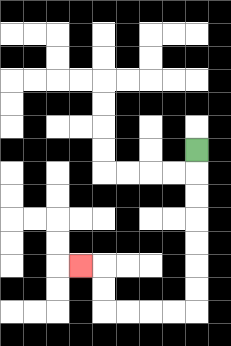{'start': '[8, 6]', 'end': '[3, 11]', 'path_directions': 'D,D,D,D,D,D,D,L,L,L,L,U,U,L', 'path_coordinates': '[[8, 6], [8, 7], [8, 8], [8, 9], [8, 10], [8, 11], [8, 12], [8, 13], [7, 13], [6, 13], [5, 13], [4, 13], [4, 12], [4, 11], [3, 11]]'}